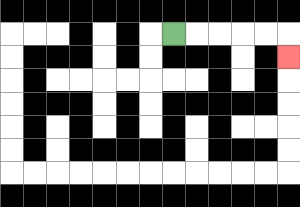{'start': '[7, 1]', 'end': '[12, 2]', 'path_directions': 'R,R,R,R,R,D', 'path_coordinates': '[[7, 1], [8, 1], [9, 1], [10, 1], [11, 1], [12, 1], [12, 2]]'}